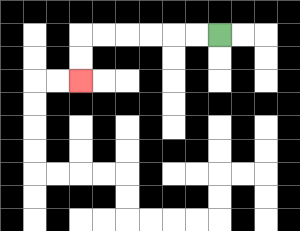{'start': '[9, 1]', 'end': '[3, 3]', 'path_directions': 'L,L,L,L,L,L,D,D', 'path_coordinates': '[[9, 1], [8, 1], [7, 1], [6, 1], [5, 1], [4, 1], [3, 1], [3, 2], [3, 3]]'}